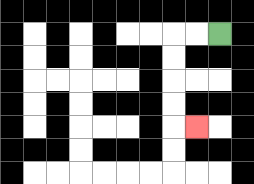{'start': '[9, 1]', 'end': '[8, 5]', 'path_directions': 'L,L,D,D,D,D,R', 'path_coordinates': '[[9, 1], [8, 1], [7, 1], [7, 2], [7, 3], [7, 4], [7, 5], [8, 5]]'}